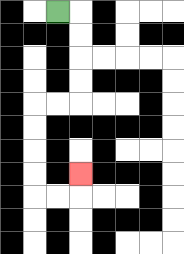{'start': '[2, 0]', 'end': '[3, 7]', 'path_directions': 'R,D,D,D,D,L,L,D,D,D,D,R,R,U', 'path_coordinates': '[[2, 0], [3, 0], [3, 1], [3, 2], [3, 3], [3, 4], [2, 4], [1, 4], [1, 5], [1, 6], [1, 7], [1, 8], [2, 8], [3, 8], [3, 7]]'}